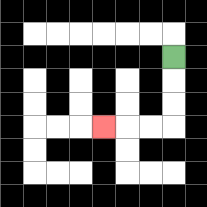{'start': '[7, 2]', 'end': '[4, 5]', 'path_directions': 'D,D,D,L,L,L', 'path_coordinates': '[[7, 2], [7, 3], [7, 4], [7, 5], [6, 5], [5, 5], [4, 5]]'}